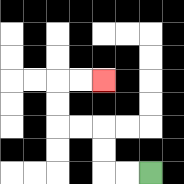{'start': '[6, 7]', 'end': '[4, 3]', 'path_directions': 'L,L,U,U,L,L,U,U,R,R', 'path_coordinates': '[[6, 7], [5, 7], [4, 7], [4, 6], [4, 5], [3, 5], [2, 5], [2, 4], [2, 3], [3, 3], [4, 3]]'}